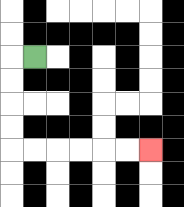{'start': '[1, 2]', 'end': '[6, 6]', 'path_directions': 'L,D,D,D,D,R,R,R,R,R,R', 'path_coordinates': '[[1, 2], [0, 2], [0, 3], [0, 4], [0, 5], [0, 6], [1, 6], [2, 6], [3, 6], [4, 6], [5, 6], [6, 6]]'}